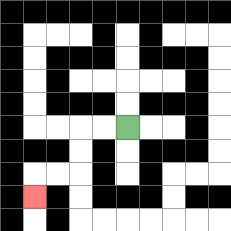{'start': '[5, 5]', 'end': '[1, 8]', 'path_directions': 'L,L,D,D,L,L,D', 'path_coordinates': '[[5, 5], [4, 5], [3, 5], [3, 6], [3, 7], [2, 7], [1, 7], [1, 8]]'}